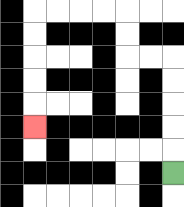{'start': '[7, 7]', 'end': '[1, 5]', 'path_directions': 'U,U,U,U,U,L,L,U,U,L,L,L,L,D,D,D,D,D', 'path_coordinates': '[[7, 7], [7, 6], [7, 5], [7, 4], [7, 3], [7, 2], [6, 2], [5, 2], [5, 1], [5, 0], [4, 0], [3, 0], [2, 0], [1, 0], [1, 1], [1, 2], [1, 3], [1, 4], [1, 5]]'}